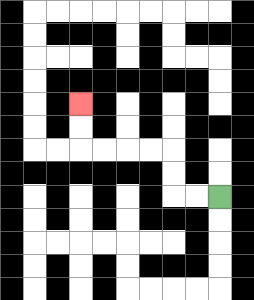{'start': '[9, 8]', 'end': '[3, 4]', 'path_directions': 'L,L,U,U,L,L,L,L,U,U', 'path_coordinates': '[[9, 8], [8, 8], [7, 8], [7, 7], [7, 6], [6, 6], [5, 6], [4, 6], [3, 6], [3, 5], [3, 4]]'}